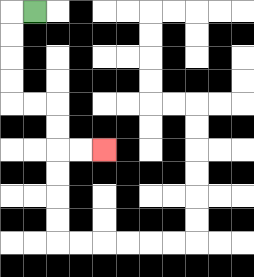{'start': '[1, 0]', 'end': '[4, 6]', 'path_directions': 'L,D,D,D,D,R,R,D,D,R,R', 'path_coordinates': '[[1, 0], [0, 0], [0, 1], [0, 2], [0, 3], [0, 4], [1, 4], [2, 4], [2, 5], [2, 6], [3, 6], [4, 6]]'}